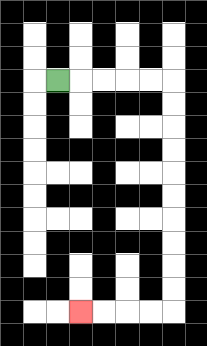{'start': '[2, 3]', 'end': '[3, 13]', 'path_directions': 'R,R,R,R,R,D,D,D,D,D,D,D,D,D,D,L,L,L,L', 'path_coordinates': '[[2, 3], [3, 3], [4, 3], [5, 3], [6, 3], [7, 3], [7, 4], [7, 5], [7, 6], [7, 7], [7, 8], [7, 9], [7, 10], [7, 11], [7, 12], [7, 13], [6, 13], [5, 13], [4, 13], [3, 13]]'}